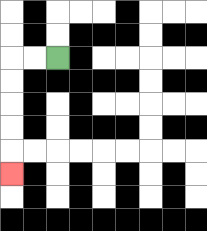{'start': '[2, 2]', 'end': '[0, 7]', 'path_directions': 'L,L,D,D,D,D,D', 'path_coordinates': '[[2, 2], [1, 2], [0, 2], [0, 3], [0, 4], [0, 5], [0, 6], [0, 7]]'}